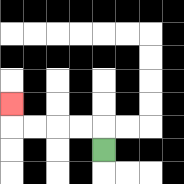{'start': '[4, 6]', 'end': '[0, 4]', 'path_directions': 'U,L,L,L,L,U', 'path_coordinates': '[[4, 6], [4, 5], [3, 5], [2, 5], [1, 5], [0, 5], [0, 4]]'}